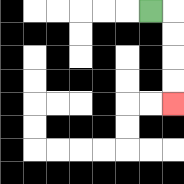{'start': '[6, 0]', 'end': '[7, 4]', 'path_directions': 'R,D,D,D,D', 'path_coordinates': '[[6, 0], [7, 0], [7, 1], [7, 2], [7, 3], [7, 4]]'}